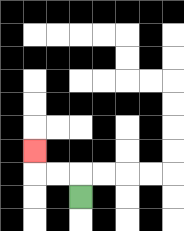{'start': '[3, 8]', 'end': '[1, 6]', 'path_directions': 'U,L,L,U', 'path_coordinates': '[[3, 8], [3, 7], [2, 7], [1, 7], [1, 6]]'}